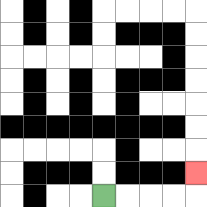{'start': '[4, 8]', 'end': '[8, 7]', 'path_directions': 'R,R,R,R,U', 'path_coordinates': '[[4, 8], [5, 8], [6, 8], [7, 8], [8, 8], [8, 7]]'}